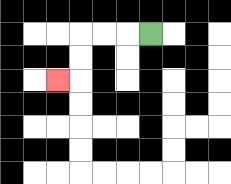{'start': '[6, 1]', 'end': '[2, 3]', 'path_directions': 'L,L,L,D,D,L', 'path_coordinates': '[[6, 1], [5, 1], [4, 1], [3, 1], [3, 2], [3, 3], [2, 3]]'}